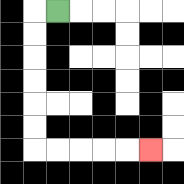{'start': '[2, 0]', 'end': '[6, 6]', 'path_directions': 'L,D,D,D,D,D,D,R,R,R,R,R', 'path_coordinates': '[[2, 0], [1, 0], [1, 1], [1, 2], [1, 3], [1, 4], [1, 5], [1, 6], [2, 6], [3, 6], [4, 6], [5, 6], [6, 6]]'}